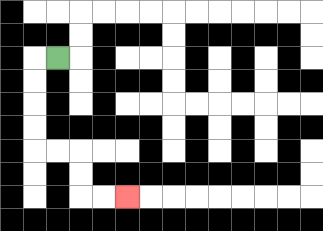{'start': '[2, 2]', 'end': '[5, 8]', 'path_directions': 'L,D,D,D,D,R,R,D,D,R,R', 'path_coordinates': '[[2, 2], [1, 2], [1, 3], [1, 4], [1, 5], [1, 6], [2, 6], [3, 6], [3, 7], [3, 8], [4, 8], [5, 8]]'}